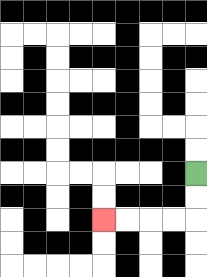{'start': '[8, 7]', 'end': '[4, 9]', 'path_directions': 'D,D,L,L,L,L', 'path_coordinates': '[[8, 7], [8, 8], [8, 9], [7, 9], [6, 9], [5, 9], [4, 9]]'}